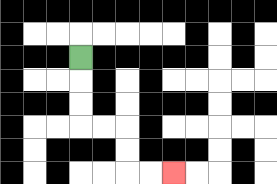{'start': '[3, 2]', 'end': '[7, 7]', 'path_directions': 'D,D,D,R,R,D,D,R,R', 'path_coordinates': '[[3, 2], [3, 3], [3, 4], [3, 5], [4, 5], [5, 5], [5, 6], [5, 7], [6, 7], [7, 7]]'}